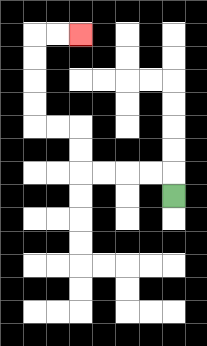{'start': '[7, 8]', 'end': '[3, 1]', 'path_directions': 'U,L,L,L,L,U,U,L,L,U,U,U,U,R,R', 'path_coordinates': '[[7, 8], [7, 7], [6, 7], [5, 7], [4, 7], [3, 7], [3, 6], [3, 5], [2, 5], [1, 5], [1, 4], [1, 3], [1, 2], [1, 1], [2, 1], [3, 1]]'}